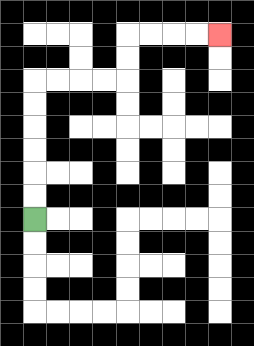{'start': '[1, 9]', 'end': '[9, 1]', 'path_directions': 'U,U,U,U,U,U,R,R,R,R,U,U,R,R,R,R', 'path_coordinates': '[[1, 9], [1, 8], [1, 7], [1, 6], [1, 5], [1, 4], [1, 3], [2, 3], [3, 3], [4, 3], [5, 3], [5, 2], [5, 1], [6, 1], [7, 1], [8, 1], [9, 1]]'}